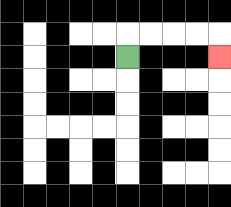{'start': '[5, 2]', 'end': '[9, 2]', 'path_directions': 'U,R,R,R,R,D', 'path_coordinates': '[[5, 2], [5, 1], [6, 1], [7, 1], [8, 1], [9, 1], [9, 2]]'}